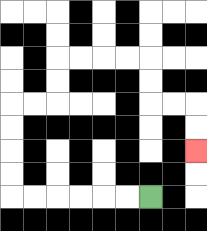{'start': '[6, 8]', 'end': '[8, 6]', 'path_directions': 'L,L,L,L,L,L,U,U,U,U,R,R,U,U,R,R,R,R,D,D,R,R,D,D', 'path_coordinates': '[[6, 8], [5, 8], [4, 8], [3, 8], [2, 8], [1, 8], [0, 8], [0, 7], [0, 6], [0, 5], [0, 4], [1, 4], [2, 4], [2, 3], [2, 2], [3, 2], [4, 2], [5, 2], [6, 2], [6, 3], [6, 4], [7, 4], [8, 4], [8, 5], [8, 6]]'}